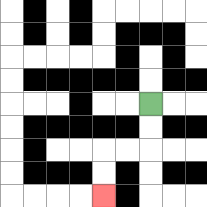{'start': '[6, 4]', 'end': '[4, 8]', 'path_directions': 'D,D,L,L,D,D', 'path_coordinates': '[[6, 4], [6, 5], [6, 6], [5, 6], [4, 6], [4, 7], [4, 8]]'}